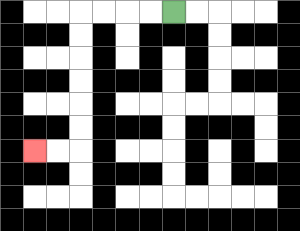{'start': '[7, 0]', 'end': '[1, 6]', 'path_directions': 'L,L,L,L,D,D,D,D,D,D,L,L', 'path_coordinates': '[[7, 0], [6, 0], [5, 0], [4, 0], [3, 0], [3, 1], [3, 2], [3, 3], [3, 4], [3, 5], [3, 6], [2, 6], [1, 6]]'}